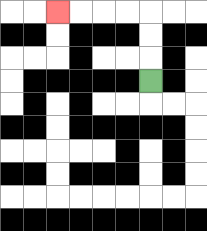{'start': '[6, 3]', 'end': '[2, 0]', 'path_directions': 'U,U,U,L,L,L,L', 'path_coordinates': '[[6, 3], [6, 2], [6, 1], [6, 0], [5, 0], [4, 0], [3, 0], [2, 0]]'}